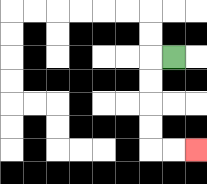{'start': '[7, 2]', 'end': '[8, 6]', 'path_directions': 'L,D,D,D,D,R,R', 'path_coordinates': '[[7, 2], [6, 2], [6, 3], [6, 4], [6, 5], [6, 6], [7, 6], [8, 6]]'}